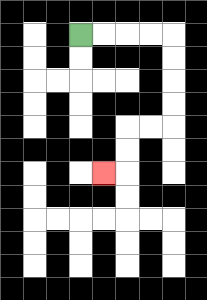{'start': '[3, 1]', 'end': '[4, 7]', 'path_directions': 'R,R,R,R,D,D,D,D,L,L,D,D,L', 'path_coordinates': '[[3, 1], [4, 1], [5, 1], [6, 1], [7, 1], [7, 2], [7, 3], [7, 4], [7, 5], [6, 5], [5, 5], [5, 6], [5, 7], [4, 7]]'}